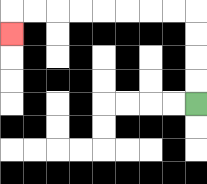{'start': '[8, 4]', 'end': '[0, 1]', 'path_directions': 'U,U,U,U,L,L,L,L,L,L,L,L,D', 'path_coordinates': '[[8, 4], [8, 3], [8, 2], [8, 1], [8, 0], [7, 0], [6, 0], [5, 0], [4, 0], [3, 0], [2, 0], [1, 0], [0, 0], [0, 1]]'}